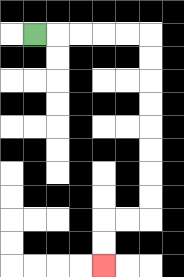{'start': '[1, 1]', 'end': '[4, 11]', 'path_directions': 'R,R,R,R,R,D,D,D,D,D,D,D,D,L,L,D,D', 'path_coordinates': '[[1, 1], [2, 1], [3, 1], [4, 1], [5, 1], [6, 1], [6, 2], [6, 3], [6, 4], [6, 5], [6, 6], [6, 7], [6, 8], [6, 9], [5, 9], [4, 9], [4, 10], [4, 11]]'}